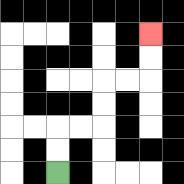{'start': '[2, 7]', 'end': '[6, 1]', 'path_directions': 'U,U,R,R,U,U,R,R,U,U', 'path_coordinates': '[[2, 7], [2, 6], [2, 5], [3, 5], [4, 5], [4, 4], [4, 3], [5, 3], [6, 3], [6, 2], [6, 1]]'}